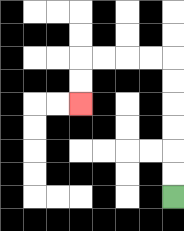{'start': '[7, 8]', 'end': '[3, 4]', 'path_directions': 'U,U,U,U,U,U,L,L,L,L,D,D', 'path_coordinates': '[[7, 8], [7, 7], [7, 6], [7, 5], [7, 4], [7, 3], [7, 2], [6, 2], [5, 2], [4, 2], [3, 2], [3, 3], [3, 4]]'}